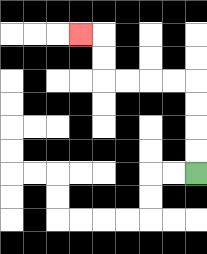{'start': '[8, 7]', 'end': '[3, 1]', 'path_directions': 'U,U,U,U,L,L,L,L,U,U,L', 'path_coordinates': '[[8, 7], [8, 6], [8, 5], [8, 4], [8, 3], [7, 3], [6, 3], [5, 3], [4, 3], [4, 2], [4, 1], [3, 1]]'}